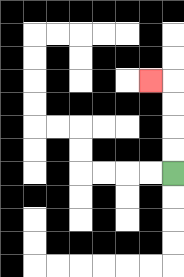{'start': '[7, 7]', 'end': '[6, 3]', 'path_directions': 'U,U,U,U,L', 'path_coordinates': '[[7, 7], [7, 6], [7, 5], [7, 4], [7, 3], [6, 3]]'}